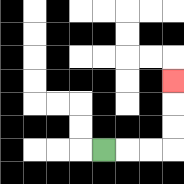{'start': '[4, 6]', 'end': '[7, 3]', 'path_directions': 'R,R,R,U,U,U', 'path_coordinates': '[[4, 6], [5, 6], [6, 6], [7, 6], [7, 5], [7, 4], [7, 3]]'}